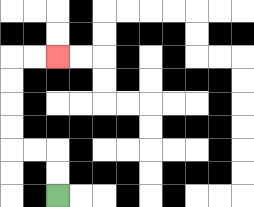{'start': '[2, 8]', 'end': '[2, 2]', 'path_directions': 'U,U,L,L,U,U,U,U,R,R', 'path_coordinates': '[[2, 8], [2, 7], [2, 6], [1, 6], [0, 6], [0, 5], [0, 4], [0, 3], [0, 2], [1, 2], [2, 2]]'}